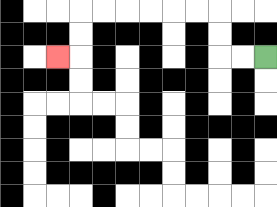{'start': '[11, 2]', 'end': '[2, 2]', 'path_directions': 'L,L,U,U,L,L,L,L,L,L,D,D,L', 'path_coordinates': '[[11, 2], [10, 2], [9, 2], [9, 1], [9, 0], [8, 0], [7, 0], [6, 0], [5, 0], [4, 0], [3, 0], [3, 1], [3, 2], [2, 2]]'}